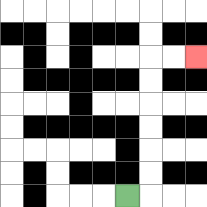{'start': '[5, 8]', 'end': '[8, 2]', 'path_directions': 'R,U,U,U,U,U,U,R,R', 'path_coordinates': '[[5, 8], [6, 8], [6, 7], [6, 6], [6, 5], [6, 4], [6, 3], [6, 2], [7, 2], [8, 2]]'}